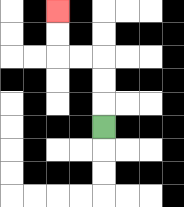{'start': '[4, 5]', 'end': '[2, 0]', 'path_directions': 'U,U,U,L,L,U,U', 'path_coordinates': '[[4, 5], [4, 4], [4, 3], [4, 2], [3, 2], [2, 2], [2, 1], [2, 0]]'}